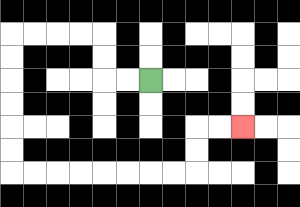{'start': '[6, 3]', 'end': '[10, 5]', 'path_directions': 'L,L,U,U,L,L,L,L,D,D,D,D,D,D,R,R,R,R,R,R,R,R,U,U,R,R', 'path_coordinates': '[[6, 3], [5, 3], [4, 3], [4, 2], [4, 1], [3, 1], [2, 1], [1, 1], [0, 1], [0, 2], [0, 3], [0, 4], [0, 5], [0, 6], [0, 7], [1, 7], [2, 7], [3, 7], [4, 7], [5, 7], [6, 7], [7, 7], [8, 7], [8, 6], [8, 5], [9, 5], [10, 5]]'}